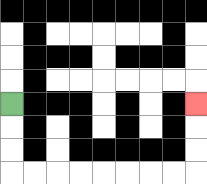{'start': '[0, 4]', 'end': '[8, 4]', 'path_directions': 'D,D,D,R,R,R,R,R,R,R,R,U,U,U', 'path_coordinates': '[[0, 4], [0, 5], [0, 6], [0, 7], [1, 7], [2, 7], [3, 7], [4, 7], [5, 7], [6, 7], [7, 7], [8, 7], [8, 6], [8, 5], [8, 4]]'}